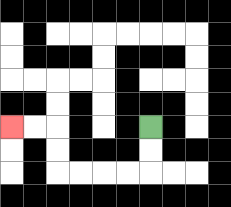{'start': '[6, 5]', 'end': '[0, 5]', 'path_directions': 'D,D,L,L,L,L,U,U,L,L', 'path_coordinates': '[[6, 5], [6, 6], [6, 7], [5, 7], [4, 7], [3, 7], [2, 7], [2, 6], [2, 5], [1, 5], [0, 5]]'}